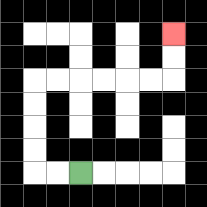{'start': '[3, 7]', 'end': '[7, 1]', 'path_directions': 'L,L,U,U,U,U,R,R,R,R,R,R,U,U', 'path_coordinates': '[[3, 7], [2, 7], [1, 7], [1, 6], [1, 5], [1, 4], [1, 3], [2, 3], [3, 3], [4, 3], [5, 3], [6, 3], [7, 3], [7, 2], [7, 1]]'}